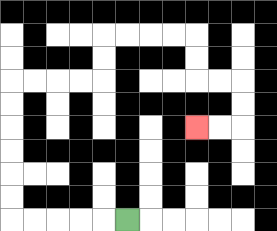{'start': '[5, 9]', 'end': '[8, 5]', 'path_directions': 'L,L,L,L,L,U,U,U,U,U,U,R,R,R,R,U,U,R,R,R,R,D,D,R,R,D,D,L,L', 'path_coordinates': '[[5, 9], [4, 9], [3, 9], [2, 9], [1, 9], [0, 9], [0, 8], [0, 7], [0, 6], [0, 5], [0, 4], [0, 3], [1, 3], [2, 3], [3, 3], [4, 3], [4, 2], [4, 1], [5, 1], [6, 1], [7, 1], [8, 1], [8, 2], [8, 3], [9, 3], [10, 3], [10, 4], [10, 5], [9, 5], [8, 5]]'}